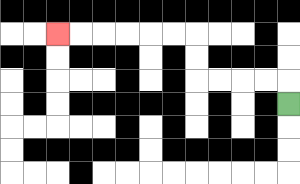{'start': '[12, 4]', 'end': '[2, 1]', 'path_directions': 'U,L,L,L,L,U,U,L,L,L,L,L,L', 'path_coordinates': '[[12, 4], [12, 3], [11, 3], [10, 3], [9, 3], [8, 3], [8, 2], [8, 1], [7, 1], [6, 1], [5, 1], [4, 1], [3, 1], [2, 1]]'}